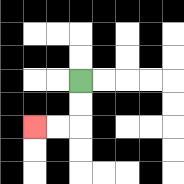{'start': '[3, 3]', 'end': '[1, 5]', 'path_directions': 'D,D,L,L', 'path_coordinates': '[[3, 3], [3, 4], [3, 5], [2, 5], [1, 5]]'}